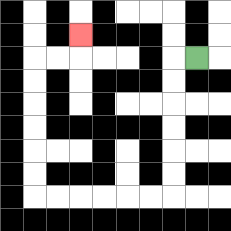{'start': '[8, 2]', 'end': '[3, 1]', 'path_directions': 'L,D,D,D,D,D,D,L,L,L,L,L,L,U,U,U,U,U,U,R,R,U', 'path_coordinates': '[[8, 2], [7, 2], [7, 3], [7, 4], [7, 5], [7, 6], [7, 7], [7, 8], [6, 8], [5, 8], [4, 8], [3, 8], [2, 8], [1, 8], [1, 7], [1, 6], [1, 5], [1, 4], [1, 3], [1, 2], [2, 2], [3, 2], [3, 1]]'}